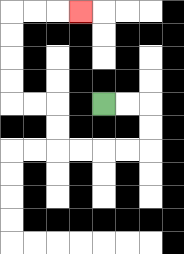{'start': '[4, 4]', 'end': '[3, 0]', 'path_directions': 'R,R,D,D,L,L,L,L,U,U,L,L,U,U,U,U,R,R,R', 'path_coordinates': '[[4, 4], [5, 4], [6, 4], [6, 5], [6, 6], [5, 6], [4, 6], [3, 6], [2, 6], [2, 5], [2, 4], [1, 4], [0, 4], [0, 3], [0, 2], [0, 1], [0, 0], [1, 0], [2, 0], [3, 0]]'}